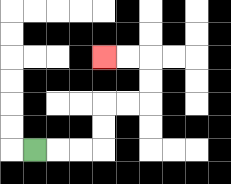{'start': '[1, 6]', 'end': '[4, 2]', 'path_directions': 'R,R,R,U,U,R,R,U,U,L,L', 'path_coordinates': '[[1, 6], [2, 6], [3, 6], [4, 6], [4, 5], [4, 4], [5, 4], [6, 4], [6, 3], [6, 2], [5, 2], [4, 2]]'}